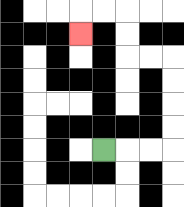{'start': '[4, 6]', 'end': '[3, 1]', 'path_directions': 'R,R,R,U,U,U,U,L,L,U,U,L,L,D', 'path_coordinates': '[[4, 6], [5, 6], [6, 6], [7, 6], [7, 5], [7, 4], [7, 3], [7, 2], [6, 2], [5, 2], [5, 1], [5, 0], [4, 0], [3, 0], [3, 1]]'}